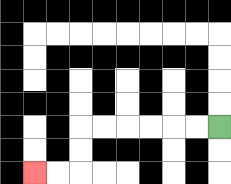{'start': '[9, 5]', 'end': '[1, 7]', 'path_directions': 'L,L,L,L,L,L,D,D,L,L', 'path_coordinates': '[[9, 5], [8, 5], [7, 5], [6, 5], [5, 5], [4, 5], [3, 5], [3, 6], [3, 7], [2, 7], [1, 7]]'}